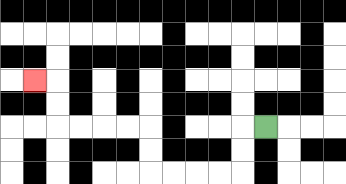{'start': '[11, 5]', 'end': '[1, 3]', 'path_directions': 'L,D,D,L,L,L,L,U,U,L,L,L,L,U,U,L', 'path_coordinates': '[[11, 5], [10, 5], [10, 6], [10, 7], [9, 7], [8, 7], [7, 7], [6, 7], [6, 6], [6, 5], [5, 5], [4, 5], [3, 5], [2, 5], [2, 4], [2, 3], [1, 3]]'}